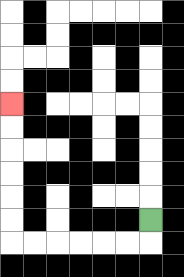{'start': '[6, 9]', 'end': '[0, 4]', 'path_directions': 'D,L,L,L,L,L,L,U,U,U,U,U,U', 'path_coordinates': '[[6, 9], [6, 10], [5, 10], [4, 10], [3, 10], [2, 10], [1, 10], [0, 10], [0, 9], [0, 8], [0, 7], [0, 6], [0, 5], [0, 4]]'}